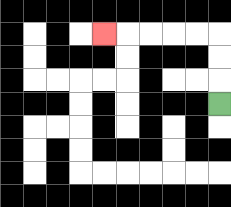{'start': '[9, 4]', 'end': '[4, 1]', 'path_directions': 'U,U,U,L,L,L,L,L', 'path_coordinates': '[[9, 4], [9, 3], [9, 2], [9, 1], [8, 1], [7, 1], [6, 1], [5, 1], [4, 1]]'}